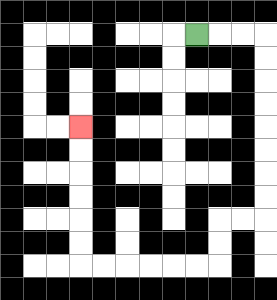{'start': '[8, 1]', 'end': '[3, 5]', 'path_directions': 'R,R,R,D,D,D,D,D,D,D,D,L,L,D,D,L,L,L,L,L,L,U,U,U,U,U,U', 'path_coordinates': '[[8, 1], [9, 1], [10, 1], [11, 1], [11, 2], [11, 3], [11, 4], [11, 5], [11, 6], [11, 7], [11, 8], [11, 9], [10, 9], [9, 9], [9, 10], [9, 11], [8, 11], [7, 11], [6, 11], [5, 11], [4, 11], [3, 11], [3, 10], [3, 9], [3, 8], [3, 7], [3, 6], [3, 5]]'}